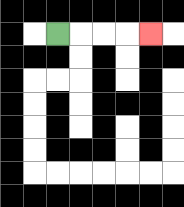{'start': '[2, 1]', 'end': '[6, 1]', 'path_directions': 'R,R,R,R', 'path_coordinates': '[[2, 1], [3, 1], [4, 1], [5, 1], [6, 1]]'}